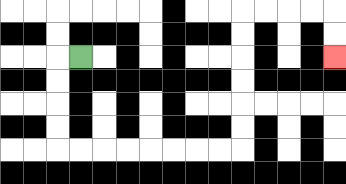{'start': '[3, 2]', 'end': '[14, 2]', 'path_directions': 'L,D,D,D,D,R,R,R,R,R,R,R,R,U,U,U,U,U,U,R,R,R,R,D,D', 'path_coordinates': '[[3, 2], [2, 2], [2, 3], [2, 4], [2, 5], [2, 6], [3, 6], [4, 6], [5, 6], [6, 6], [7, 6], [8, 6], [9, 6], [10, 6], [10, 5], [10, 4], [10, 3], [10, 2], [10, 1], [10, 0], [11, 0], [12, 0], [13, 0], [14, 0], [14, 1], [14, 2]]'}